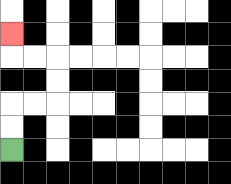{'start': '[0, 6]', 'end': '[0, 1]', 'path_directions': 'U,U,R,R,U,U,L,L,U', 'path_coordinates': '[[0, 6], [0, 5], [0, 4], [1, 4], [2, 4], [2, 3], [2, 2], [1, 2], [0, 2], [0, 1]]'}